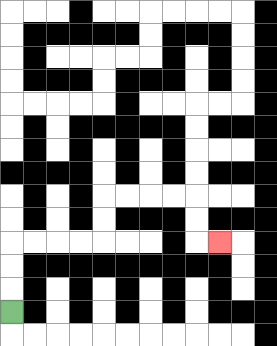{'start': '[0, 13]', 'end': '[9, 10]', 'path_directions': 'U,U,U,R,R,R,R,U,U,R,R,R,R,D,D,R', 'path_coordinates': '[[0, 13], [0, 12], [0, 11], [0, 10], [1, 10], [2, 10], [3, 10], [4, 10], [4, 9], [4, 8], [5, 8], [6, 8], [7, 8], [8, 8], [8, 9], [8, 10], [9, 10]]'}